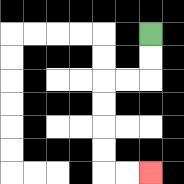{'start': '[6, 1]', 'end': '[6, 7]', 'path_directions': 'D,D,L,L,D,D,D,D,R,R', 'path_coordinates': '[[6, 1], [6, 2], [6, 3], [5, 3], [4, 3], [4, 4], [4, 5], [4, 6], [4, 7], [5, 7], [6, 7]]'}